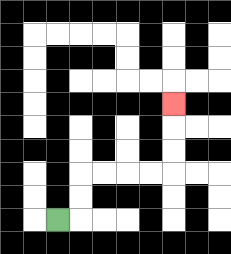{'start': '[2, 9]', 'end': '[7, 4]', 'path_directions': 'R,U,U,R,R,R,R,U,U,U', 'path_coordinates': '[[2, 9], [3, 9], [3, 8], [3, 7], [4, 7], [5, 7], [6, 7], [7, 7], [7, 6], [7, 5], [7, 4]]'}